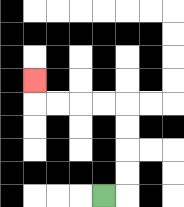{'start': '[4, 8]', 'end': '[1, 3]', 'path_directions': 'R,U,U,U,U,L,L,L,L,U', 'path_coordinates': '[[4, 8], [5, 8], [5, 7], [5, 6], [5, 5], [5, 4], [4, 4], [3, 4], [2, 4], [1, 4], [1, 3]]'}